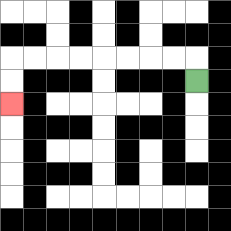{'start': '[8, 3]', 'end': '[0, 4]', 'path_directions': 'U,L,L,L,L,L,L,L,L,D,D', 'path_coordinates': '[[8, 3], [8, 2], [7, 2], [6, 2], [5, 2], [4, 2], [3, 2], [2, 2], [1, 2], [0, 2], [0, 3], [0, 4]]'}